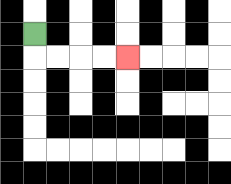{'start': '[1, 1]', 'end': '[5, 2]', 'path_directions': 'D,R,R,R,R', 'path_coordinates': '[[1, 1], [1, 2], [2, 2], [3, 2], [4, 2], [5, 2]]'}